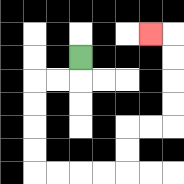{'start': '[3, 2]', 'end': '[6, 1]', 'path_directions': 'D,L,L,D,D,D,D,R,R,R,R,U,U,R,R,U,U,U,U,L', 'path_coordinates': '[[3, 2], [3, 3], [2, 3], [1, 3], [1, 4], [1, 5], [1, 6], [1, 7], [2, 7], [3, 7], [4, 7], [5, 7], [5, 6], [5, 5], [6, 5], [7, 5], [7, 4], [7, 3], [7, 2], [7, 1], [6, 1]]'}